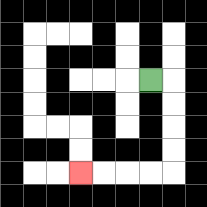{'start': '[6, 3]', 'end': '[3, 7]', 'path_directions': 'R,D,D,D,D,L,L,L,L', 'path_coordinates': '[[6, 3], [7, 3], [7, 4], [7, 5], [7, 6], [7, 7], [6, 7], [5, 7], [4, 7], [3, 7]]'}